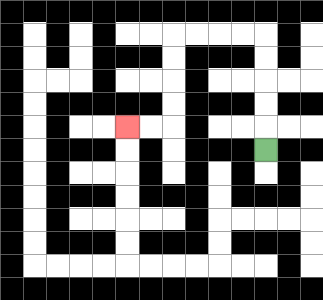{'start': '[11, 6]', 'end': '[5, 5]', 'path_directions': 'U,U,U,U,U,L,L,L,L,D,D,D,D,L,L', 'path_coordinates': '[[11, 6], [11, 5], [11, 4], [11, 3], [11, 2], [11, 1], [10, 1], [9, 1], [8, 1], [7, 1], [7, 2], [7, 3], [7, 4], [7, 5], [6, 5], [5, 5]]'}